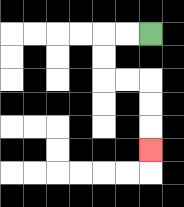{'start': '[6, 1]', 'end': '[6, 6]', 'path_directions': 'L,L,D,D,R,R,D,D,D', 'path_coordinates': '[[6, 1], [5, 1], [4, 1], [4, 2], [4, 3], [5, 3], [6, 3], [6, 4], [6, 5], [6, 6]]'}